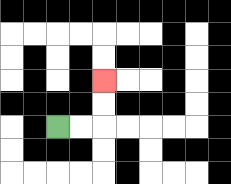{'start': '[2, 5]', 'end': '[4, 3]', 'path_directions': 'R,R,U,U', 'path_coordinates': '[[2, 5], [3, 5], [4, 5], [4, 4], [4, 3]]'}